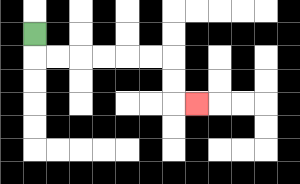{'start': '[1, 1]', 'end': '[8, 4]', 'path_directions': 'D,R,R,R,R,R,R,D,D,R', 'path_coordinates': '[[1, 1], [1, 2], [2, 2], [3, 2], [4, 2], [5, 2], [6, 2], [7, 2], [7, 3], [7, 4], [8, 4]]'}